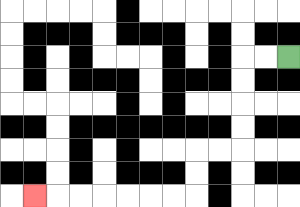{'start': '[12, 2]', 'end': '[1, 8]', 'path_directions': 'L,L,D,D,D,D,L,L,D,D,L,L,L,L,L,L,L', 'path_coordinates': '[[12, 2], [11, 2], [10, 2], [10, 3], [10, 4], [10, 5], [10, 6], [9, 6], [8, 6], [8, 7], [8, 8], [7, 8], [6, 8], [5, 8], [4, 8], [3, 8], [2, 8], [1, 8]]'}